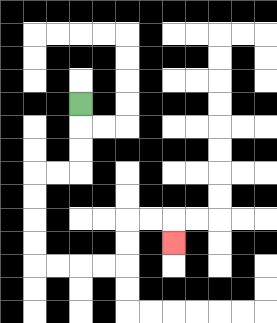{'start': '[3, 4]', 'end': '[7, 10]', 'path_directions': 'D,D,D,L,L,D,D,D,D,R,R,R,R,U,U,R,R,D', 'path_coordinates': '[[3, 4], [3, 5], [3, 6], [3, 7], [2, 7], [1, 7], [1, 8], [1, 9], [1, 10], [1, 11], [2, 11], [3, 11], [4, 11], [5, 11], [5, 10], [5, 9], [6, 9], [7, 9], [7, 10]]'}